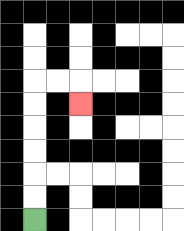{'start': '[1, 9]', 'end': '[3, 4]', 'path_directions': 'U,U,U,U,U,U,R,R,D', 'path_coordinates': '[[1, 9], [1, 8], [1, 7], [1, 6], [1, 5], [1, 4], [1, 3], [2, 3], [3, 3], [3, 4]]'}